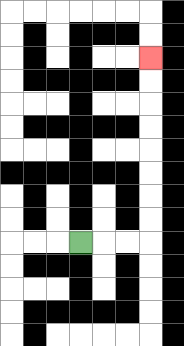{'start': '[3, 10]', 'end': '[6, 2]', 'path_directions': 'R,R,R,U,U,U,U,U,U,U,U', 'path_coordinates': '[[3, 10], [4, 10], [5, 10], [6, 10], [6, 9], [6, 8], [6, 7], [6, 6], [6, 5], [6, 4], [6, 3], [6, 2]]'}